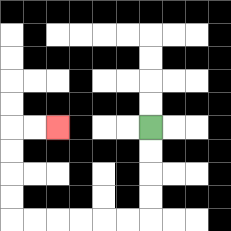{'start': '[6, 5]', 'end': '[2, 5]', 'path_directions': 'D,D,D,D,L,L,L,L,L,L,U,U,U,U,R,R', 'path_coordinates': '[[6, 5], [6, 6], [6, 7], [6, 8], [6, 9], [5, 9], [4, 9], [3, 9], [2, 9], [1, 9], [0, 9], [0, 8], [0, 7], [0, 6], [0, 5], [1, 5], [2, 5]]'}